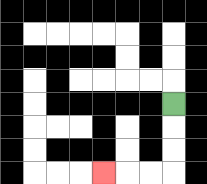{'start': '[7, 4]', 'end': '[4, 7]', 'path_directions': 'D,D,D,L,L,L', 'path_coordinates': '[[7, 4], [7, 5], [7, 6], [7, 7], [6, 7], [5, 7], [4, 7]]'}